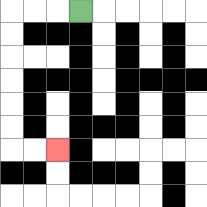{'start': '[3, 0]', 'end': '[2, 6]', 'path_directions': 'L,L,L,D,D,D,D,D,D,R,R', 'path_coordinates': '[[3, 0], [2, 0], [1, 0], [0, 0], [0, 1], [0, 2], [0, 3], [0, 4], [0, 5], [0, 6], [1, 6], [2, 6]]'}